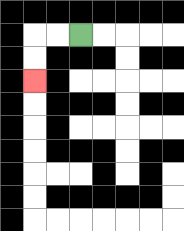{'start': '[3, 1]', 'end': '[1, 3]', 'path_directions': 'L,L,D,D', 'path_coordinates': '[[3, 1], [2, 1], [1, 1], [1, 2], [1, 3]]'}